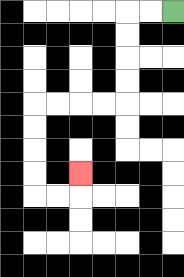{'start': '[7, 0]', 'end': '[3, 7]', 'path_directions': 'L,L,D,D,D,D,L,L,L,L,D,D,D,D,R,R,U', 'path_coordinates': '[[7, 0], [6, 0], [5, 0], [5, 1], [5, 2], [5, 3], [5, 4], [4, 4], [3, 4], [2, 4], [1, 4], [1, 5], [1, 6], [1, 7], [1, 8], [2, 8], [3, 8], [3, 7]]'}